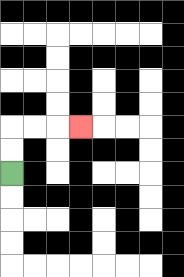{'start': '[0, 7]', 'end': '[3, 5]', 'path_directions': 'U,U,R,R,R', 'path_coordinates': '[[0, 7], [0, 6], [0, 5], [1, 5], [2, 5], [3, 5]]'}